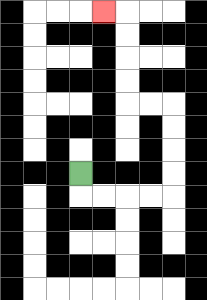{'start': '[3, 7]', 'end': '[4, 0]', 'path_directions': 'D,R,R,R,R,U,U,U,U,L,L,U,U,U,U,L', 'path_coordinates': '[[3, 7], [3, 8], [4, 8], [5, 8], [6, 8], [7, 8], [7, 7], [7, 6], [7, 5], [7, 4], [6, 4], [5, 4], [5, 3], [5, 2], [5, 1], [5, 0], [4, 0]]'}